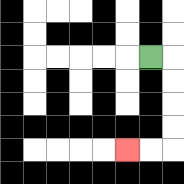{'start': '[6, 2]', 'end': '[5, 6]', 'path_directions': 'R,D,D,D,D,L,L', 'path_coordinates': '[[6, 2], [7, 2], [7, 3], [7, 4], [7, 5], [7, 6], [6, 6], [5, 6]]'}